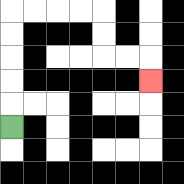{'start': '[0, 5]', 'end': '[6, 3]', 'path_directions': 'U,U,U,U,U,R,R,R,R,D,D,R,R,D', 'path_coordinates': '[[0, 5], [0, 4], [0, 3], [0, 2], [0, 1], [0, 0], [1, 0], [2, 0], [3, 0], [4, 0], [4, 1], [4, 2], [5, 2], [6, 2], [6, 3]]'}